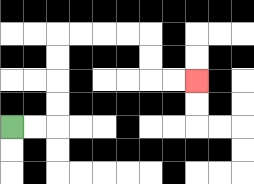{'start': '[0, 5]', 'end': '[8, 3]', 'path_directions': 'R,R,U,U,U,U,R,R,R,R,D,D,R,R', 'path_coordinates': '[[0, 5], [1, 5], [2, 5], [2, 4], [2, 3], [2, 2], [2, 1], [3, 1], [4, 1], [5, 1], [6, 1], [6, 2], [6, 3], [7, 3], [8, 3]]'}